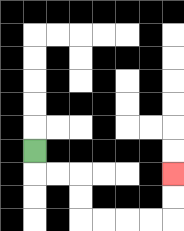{'start': '[1, 6]', 'end': '[7, 7]', 'path_directions': 'D,R,R,D,D,R,R,R,R,U,U', 'path_coordinates': '[[1, 6], [1, 7], [2, 7], [3, 7], [3, 8], [3, 9], [4, 9], [5, 9], [6, 9], [7, 9], [7, 8], [7, 7]]'}